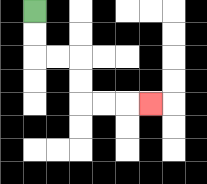{'start': '[1, 0]', 'end': '[6, 4]', 'path_directions': 'D,D,R,R,D,D,R,R,R', 'path_coordinates': '[[1, 0], [1, 1], [1, 2], [2, 2], [3, 2], [3, 3], [3, 4], [4, 4], [5, 4], [6, 4]]'}